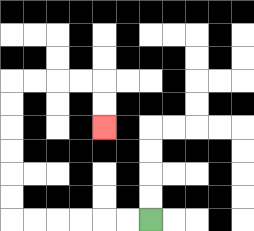{'start': '[6, 9]', 'end': '[4, 5]', 'path_directions': 'L,L,L,L,L,L,U,U,U,U,U,U,R,R,R,R,D,D', 'path_coordinates': '[[6, 9], [5, 9], [4, 9], [3, 9], [2, 9], [1, 9], [0, 9], [0, 8], [0, 7], [0, 6], [0, 5], [0, 4], [0, 3], [1, 3], [2, 3], [3, 3], [4, 3], [4, 4], [4, 5]]'}